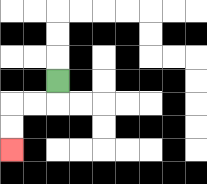{'start': '[2, 3]', 'end': '[0, 6]', 'path_directions': 'D,L,L,D,D', 'path_coordinates': '[[2, 3], [2, 4], [1, 4], [0, 4], [0, 5], [0, 6]]'}